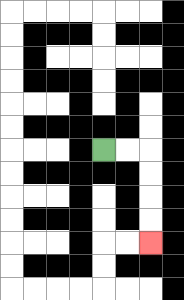{'start': '[4, 6]', 'end': '[6, 10]', 'path_directions': 'R,R,D,D,D,D', 'path_coordinates': '[[4, 6], [5, 6], [6, 6], [6, 7], [6, 8], [6, 9], [6, 10]]'}